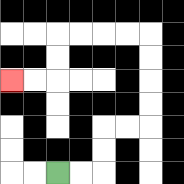{'start': '[2, 7]', 'end': '[0, 3]', 'path_directions': 'R,R,U,U,R,R,U,U,U,U,L,L,L,L,D,D,L,L', 'path_coordinates': '[[2, 7], [3, 7], [4, 7], [4, 6], [4, 5], [5, 5], [6, 5], [6, 4], [6, 3], [6, 2], [6, 1], [5, 1], [4, 1], [3, 1], [2, 1], [2, 2], [2, 3], [1, 3], [0, 3]]'}